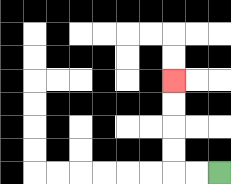{'start': '[9, 7]', 'end': '[7, 3]', 'path_directions': 'L,L,U,U,U,U', 'path_coordinates': '[[9, 7], [8, 7], [7, 7], [7, 6], [7, 5], [7, 4], [7, 3]]'}